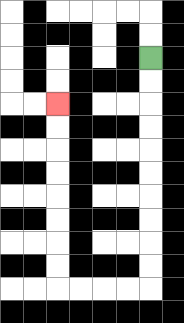{'start': '[6, 2]', 'end': '[2, 4]', 'path_directions': 'D,D,D,D,D,D,D,D,D,D,L,L,L,L,U,U,U,U,U,U,U,U', 'path_coordinates': '[[6, 2], [6, 3], [6, 4], [6, 5], [6, 6], [6, 7], [6, 8], [6, 9], [6, 10], [6, 11], [6, 12], [5, 12], [4, 12], [3, 12], [2, 12], [2, 11], [2, 10], [2, 9], [2, 8], [2, 7], [2, 6], [2, 5], [2, 4]]'}